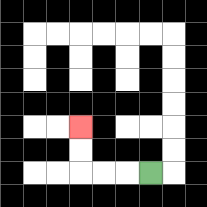{'start': '[6, 7]', 'end': '[3, 5]', 'path_directions': 'L,L,L,U,U', 'path_coordinates': '[[6, 7], [5, 7], [4, 7], [3, 7], [3, 6], [3, 5]]'}